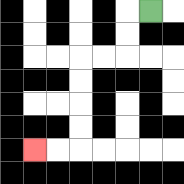{'start': '[6, 0]', 'end': '[1, 6]', 'path_directions': 'L,D,D,L,L,D,D,D,D,L,L', 'path_coordinates': '[[6, 0], [5, 0], [5, 1], [5, 2], [4, 2], [3, 2], [3, 3], [3, 4], [3, 5], [3, 6], [2, 6], [1, 6]]'}